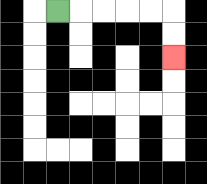{'start': '[2, 0]', 'end': '[7, 2]', 'path_directions': 'R,R,R,R,R,D,D', 'path_coordinates': '[[2, 0], [3, 0], [4, 0], [5, 0], [6, 0], [7, 0], [7, 1], [7, 2]]'}